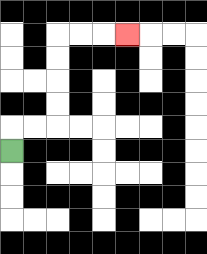{'start': '[0, 6]', 'end': '[5, 1]', 'path_directions': 'U,R,R,U,U,U,U,R,R,R', 'path_coordinates': '[[0, 6], [0, 5], [1, 5], [2, 5], [2, 4], [2, 3], [2, 2], [2, 1], [3, 1], [4, 1], [5, 1]]'}